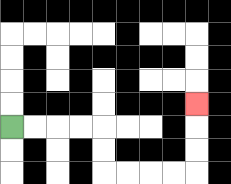{'start': '[0, 5]', 'end': '[8, 4]', 'path_directions': 'R,R,R,R,D,D,R,R,R,R,U,U,U', 'path_coordinates': '[[0, 5], [1, 5], [2, 5], [3, 5], [4, 5], [4, 6], [4, 7], [5, 7], [6, 7], [7, 7], [8, 7], [8, 6], [8, 5], [8, 4]]'}